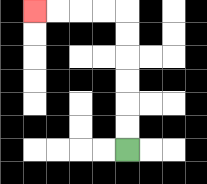{'start': '[5, 6]', 'end': '[1, 0]', 'path_directions': 'U,U,U,U,U,U,L,L,L,L', 'path_coordinates': '[[5, 6], [5, 5], [5, 4], [5, 3], [5, 2], [5, 1], [5, 0], [4, 0], [3, 0], [2, 0], [1, 0]]'}